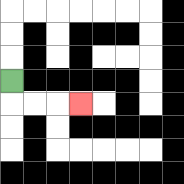{'start': '[0, 3]', 'end': '[3, 4]', 'path_directions': 'D,R,R,R', 'path_coordinates': '[[0, 3], [0, 4], [1, 4], [2, 4], [3, 4]]'}